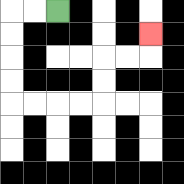{'start': '[2, 0]', 'end': '[6, 1]', 'path_directions': 'L,L,D,D,D,D,R,R,R,R,U,U,R,R,U', 'path_coordinates': '[[2, 0], [1, 0], [0, 0], [0, 1], [0, 2], [0, 3], [0, 4], [1, 4], [2, 4], [3, 4], [4, 4], [4, 3], [4, 2], [5, 2], [6, 2], [6, 1]]'}